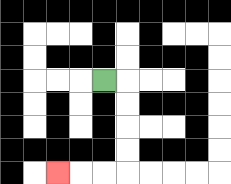{'start': '[4, 3]', 'end': '[2, 7]', 'path_directions': 'R,D,D,D,D,L,L,L', 'path_coordinates': '[[4, 3], [5, 3], [5, 4], [5, 5], [5, 6], [5, 7], [4, 7], [3, 7], [2, 7]]'}